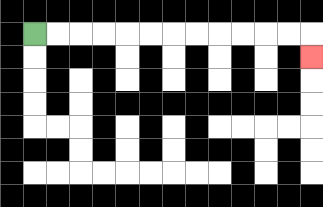{'start': '[1, 1]', 'end': '[13, 2]', 'path_directions': 'R,R,R,R,R,R,R,R,R,R,R,R,D', 'path_coordinates': '[[1, 1], [2, 1], [3, 1], [4, 1], [5, 1], [6, 1], [7, 1], [8, 1], [9, 1], [10, 1], [11, 1], [12, 1], [13, 1], [13, 2]]'}